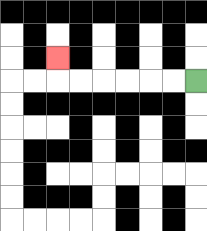{'start': '[8, 3]', 'end': '[2, 2]', 'path_directions': 'L,L,L,L,L,L,U', 'path_coordinates': '[[8, 3], [7, 3], [6, 3], [5, 3], [4, 3], [3, 3], [2, 3], [2, 2]]'}